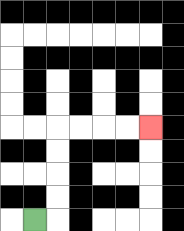{'start': '[1, 9]', 'end': '[6, 5]', 'path_directions': 'R,U,U,U,U,R,R,R,R', 'path_coordinates': '[[1, 9], [2, 9], [2, 8], [2, 7], [2, 6], [2, 5], [3, 5], [4, 5], [5, 5], [6, 5]]'}